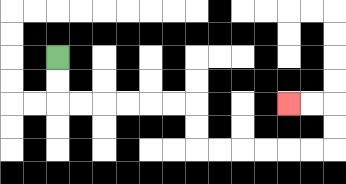{'start': '[2, 2]', 'end': '[12, 4]', 'path_directions': 'D,D,R,R,R,R,R,R,D,D,R,R,R,R,R,R,U,U,L,L', 'path_coordinates': '[[2, 2], [2, 3], [2, 4], [3, 4], [4, 4], [5, 4], [6, 4], [7, 4], [8, 4], [8, 5], [8, 6], [9, 6], [10, 6], [11, 6], [12, 6], [13, 6], [14, 6], [14, 5], [14, 4], [13, 4], [12, 4]]'}